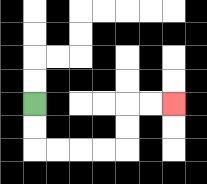{'start': '[1, 4]', 'end': '[7, 4]', 'path_directions': 'D,D,R,R,R,R,U,U,R,R', 'path_coordinates': '[[1, 4], [1, 5], [1, 6], [2, 6], [3, 6], [4, 6], [5, 6], [5, 5], [5, 4], [6, 4], [7, 4]]'}